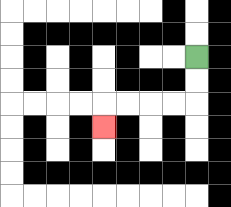{'start': '[8, 2]', 'end': '[4, 5]', 'path_directions': 'D,D,L,L,L,L,D', 'path_coordinates': '[[8, 2], [8, 3], [8, 4], [7, 4], [6, 4], [5, 4], [4, 4], [4, 5]]'}